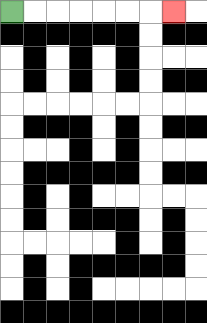{'start': '[0, 0]', 'end': '[7, 0]', 'path_directions': 'R,R,R,R,R,R,R', 'path_coordinates': '[[0, 0], [1, 0], [2, 0], [3, 0], [4, 0], [5, 0], [6, 0], [7, 0]]'}